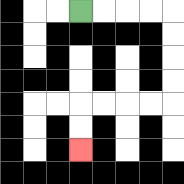{'start': '[3, 0]', 'end': '[3, 6]', 'path_directions': 'R,R,R,R,D,D,D,D,L,L,L,L,D,D', 'path_coordinates': '[[3, 0], [4, 0], [5, 0], [6, 0], [7, 0], [7, 1], [7, 2], [7, 3], [7, 4], [6, 4], [5, 4], [4, 4], [3, 4], [3, 5], [3, 6]]'}